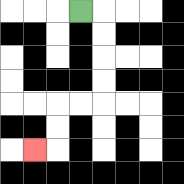{'start': '[3, 0]', 'end': '[1, 6]', 'path_directions': 'R,D,D,D,D,L,L,D,D,L', 'path_coordinates': '[[3, 0], [4, 0], [4, 1], [4, 2], [4, 3], [4, 4], [3, 4], [2, 4], [2, 5], [2, 6], [1, 6]]'}